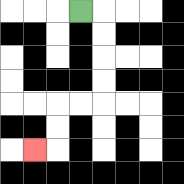{'start': '[3, 0]', 'end': '[1, 6]', 'path_directions': 'R,D,D,D,D,L,L,D,D,L', 'path_coordinates': '[[3, 0], [4, 0], [4, 1], [4, 2], [4, 3], [4, 4], [3, 4], [2, 4], [2, 5], [2, 6], [1, 6]]'}